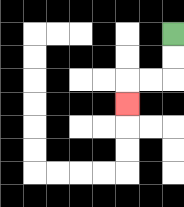{'start': '[7, 1]', 'end': '[5, 4]', 'path_directions': 'D,D,L,L,D', 'path_coordinates': '[[7, 1], [7, 2], [7, 3], [6, 3], [5, 3], [5, 4]]'}